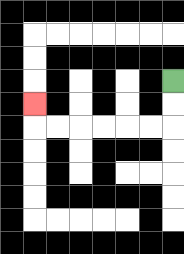{'start': '[7, 3]', 'end': '[1, 4]', 'path_directions': 'D,D,L,L,L,L,L,L,U', 'path_coordinates': '[[7, 3], [7, 4], [7, 5], [6, 5], [5, 5], [4, 5], [3, 5], [2, 5], [1, 5], [1, 4]]'}